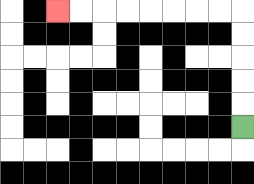{'start': '[10, 5]', 'end': '[2, 0]', 'path_directions': 'U,U,U,U,U,L,L,L,L,L,L,L,L', 'path_coordinates': '[[10, 5], [10, 4], [10, 3], [10, 2], [10, 1], [10, 0], [9, 0], [8, 0], [7, 0], [6, 0], [5, 0], [4, 0], [3, 0], [2, 0]]'}